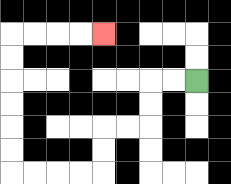{'start': '[8, 3]', 'end': '[4, 1]', 'path_directions': 'L,L,D,D,L,L,D,D,L,L,L,L,U,U,U,U,U,U,R,R,R,R', 'path_coordinates': '[[8, 3], [7, 3], [6, 3], [6, 4], [6, 5], [5, 5], [4, 5], [4, 6], [4, 7], [3, 7], [2, 7], [1, 7], [0, 7], [0, 6], [0, 5], [0, 4], [0, 3], [0, 2], [0, 1], [1, 1], [2, 1], [3, 1], [4, 1]]'}